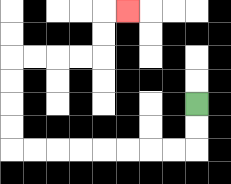{'start': '[8, 4]', 'end': '[5, 0]', 'path_directions': 'D,D,L,L,L,L,L,L,L,L,U,U,U,U,R,R,R,R,U,U,R', 'path_coordinates': '[[8, 4], [8, 5], [8, 6], [7, 6], [6, 6], [5, 6], [4, 6], [3, 6], [2, 6], [1, 6], [0, 6], [0, 5], [0, 4], [0, 3], [0, 2], [1, 2], [2, 2], [3, 2], [4, 2], [4, 1], [4, 0], [5, 0]]'}